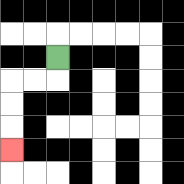{'start': '[2, 2]', 'end': '[0, 6]', 'path_directions': 'D,L,L,D,D,D', 'path_coordinates': '[[2, 2], [2, 3], [1, 3], [0, 3], [0, 4], [0, 5], [0, 6]]'}